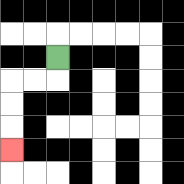{'start': '[2, 2]', 'end': '[0, 6]', 'path_directions': 'D,L,L,D,D,D', 'path_coordinates': '[[2, 2], [2, 3], [1, 3], [0, 3], [0, 4], [0, 5], [0, 6]]'}